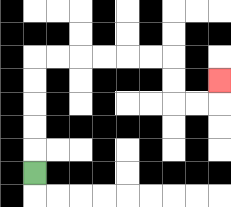{'start': '[1, 7]', 'end': '[9, 3]', 'path_directions': 'U,U,U,U,U,R,R,R,R,R,R,D,D,R,R,U', 'path_coordinates': '[[1, 7], [1, 6], [1, 5], [1, 4], [1, 3], [1, 2], [2, 2], [3, 2], [4, 2], [5, 2], [6, 2], [7, 2], [7, 3], [7, 4], [8, 4], [9, 4], [9, 3]]'}